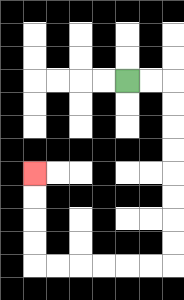{'start': '[5, 3]', 'end': '[1, 7]', 'path_directions': 'R,R,D,D,D,D,D,D,D,D,L,L,L,L,L,L,U,U,U,U', 'path_coordinates': '[[5, 3], [6, 3], [7, 3], [7, 4], [7, 5], [7, 6], [7, 7], [7, 8], [7, 9], [7, 10], [7, 11], [6, 11], [5, 11], [4, 11], [3, 11], [2, 11], [1, 11], [1, 10], [1, 9], [1, 8], [1, 7]]'}